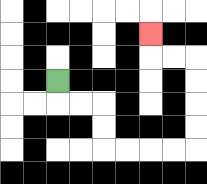{'start': '[2, 3]', 'end': '[6, 1]', 'path_directions': 'D,R,R,D,D,R,R,R,R,U,U,U,U,L,L,U', 'path_coordinates': '[[2, 3], [2, 4], [3, 4], [4, 4], [4, 5], [4, 6], [5, 6], [6, 6], [7, 6], [8, 6], [8, 5], [8, 4], [8, 3], [8, 2], [7, 2], [6, 2], [6, 1]]'}